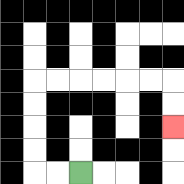{'start': '[3, 7]', 'end': '[7, 5]', 'path_directions': 'L,L,U,U,U,U,R,R,R,R,R,R,D,D', 'path_coordinates': '[[3, 7], [2, 7], [1, 7], [1, 6], [1, 5], [1, 4], [1, 3], [2, 3], [3, 3], [4, 3], [5, 3], [6, 3], [7, 3], [7, 4], [7, 5]]'}